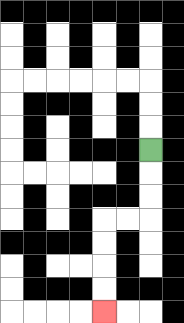{'start': '[6, 6]', 'end': '[4, 13]', 'path_directions': 'D,D,D,L,L,D,D,D,D', 'path_coordinates': '[[6, 6], [6, 7], [6, 8], [6, 9], [5, 9], [4, 9], [4, 10], [4, 11], [4, 12], [4, 13]]'}